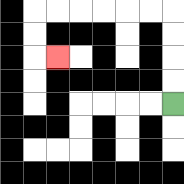{'start': '[7, 4]', 'end': '[2, 2]', 'path_directions': 'U,U,U,U,L,L,L,L,L,L,D,D,R', 'path_coordinates': '[[7, 4], [7, 3], [7, 2], [7, 1], [7, 0], [6, 0], [5, 0], [4, 0], [3, 0], [2, 0], [1, 0], [1, 1], [1, 2], [2, 2]]'}